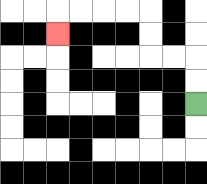{'start': '[8, 4]', 'end': '[2, 1]', 'path_directions': 'U,U,L,L,U,U,L,L,L,L,D', 'path_coordinates': '[[8, 4], [8, 3], [8, 2], [7, 2], [6, 2], [6, 1], [6, 0], [5, 0], [4, 0], [3, 0], [2, 0], [2, 1]]'}